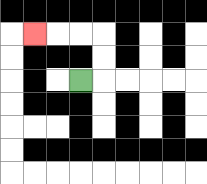{'start': '[3, 3]', 'end': '[1, 1]', 'path_directions': 'R,U,U,L,L,L', 'path_coordinates': '[[3, 3], [4, 3], [4, 2], [4, 1], [3, 1], [2, 1], [1, 1]]'}